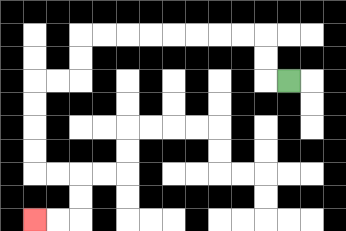{'start': '[12, 3]', 'end': '[1, 9]', 'path_directions': 'L,U,U,L,L,L,L,L,L,L,L,D,D,L,L,D,D,D,D,R,R,D,D,L,L', 'path_coordinates': '[[12, 3], [11, 3], [11, 2], [11, 1], [10, 1], [9, 1], [8, 1], [7, 1], [6, 1], [5, 1], [4, 1], [3, 1], [3, 2], [3, 3], [2, 3], [1, 3], [1, 4], [1, 5], [1, 6], [1, 7], [2, 7], [3, 7], [3, 8], [3, 9], [2, 9], [1, 9]]'}